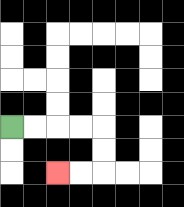{'start': '[0, 5]', 'end': '[2, 7]', 'path_directions': 'R,R,R,R,D,D,L,L', 'path_coordinates': '[[0, 5], [1, 5], [2, 5], [3, 5], [4, 5], [4, 6], [4, 7], [3, 7], [2, 7]]'}